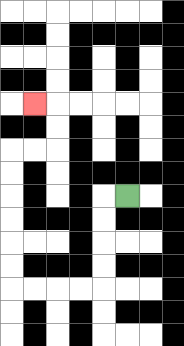{'start': '[5, 8]', 'end': '[1, 4]', 'path_directions': 'L,D,D,D,D,L,L,L,L,U,U,U,U,U,U,R,R,U,U,L', 'path_coordinates': '[[5, 8], [4, 8], [4, 9], [4, 10], [4, 11], [4, 12], [3, 12], [2, 12], [1, 12], [0, 12], [0, 11], [0, 10], [0, 9], [0, 8], [0, 7], [0, 6], [1, 6], [2, 6], [2, 5], [2, 4], [1, 4]]'}